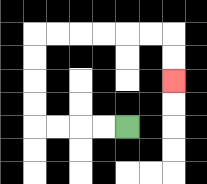{'start': '[5, 5]', 'end': '[7, 3]', 'path_directions': 'L,L,L,L,U,U,U,U,R,R,R,R,R,R,D,D', 'path_coordinates': '[[5, 5], [4, 5], [3, 5], [2, 5], [1, 5], [1, 4], [1, 3], [1, 2], [1, 1], [2, 1], [3, 1], [4, 1], [5, 1], [6, 1], [7, 1], [7, 2], [7, 3]]'}